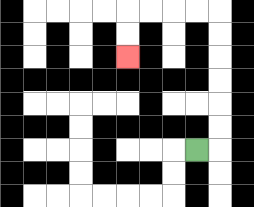{'start': '[8, 6]', 'end': '[5, 2]', 'path_directions': 'R,U,U,U,U,U,U,L,L,L,L,D,D', 'path_coordinates': '[[8, 6], [9, 6], [9, 5], [9, 4], [9, 3], [9, 2], [9, 1], [9, 0], [8, 0], [7, 0], [6, 0], [5, 0], [5, 1], [5, 2]]'}